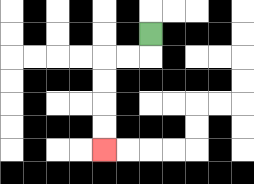{'start': '[6, 1]', 'end': '[4, 6]', 'path_directions': 'D,L,L,D,D,D,D', 'path_coordinates': '[[6, 1], [6, 2], [5, 2], [4, 2], [4, 3], [4, 4], [4, 5], [4, 6]]'}